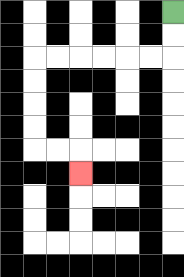{'start': '[7, 0]', 'end': '[3, 7]', 'path_directions': 'D,D,L,L,L,L,L,L,D,D,D,D,R,R,D', 'path_coordinates': '[[7, 0], [7, 1], [7, 2], [6, 2], [5, 2], [4, 2], [3, 2], [2, 2], [1, 2], [1, 3], [1, 4], [1, 5], [1, 6], [2, 6], [3, 6], [3, 7]]'}